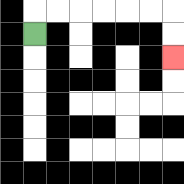{'start': '[1, 1]', 'end': '[7, 2]', 'path_directions': 'U,R,R,R,R,R,R,D,D', 'path_coordinates': '[[1, 1], [1, 0], [2, 0], [3, 0], [4, 0], [5, 0], [6, 0], [7, 0], [7, 1], [7, 2]]'}